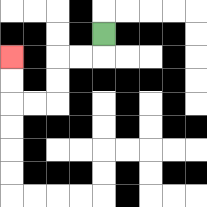{'start': '[4, 1]', 'end': '[0, 2]', 'path_directions': 'D,L,L,D,D,L,L,U,U', 'path_coordinates': '[[4, 1], [4, 2], [3, 2], [2, 2], [2, 3], [2, 4], [1, 4], [0, 4], [0, 3], [0, 2]]'}